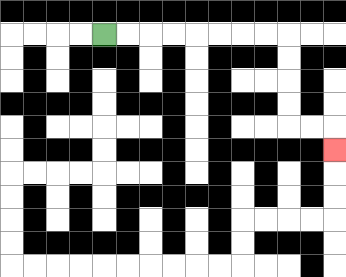{'start': '[4, 1]', 'end': '[14, 6]', 'path_directions': 'R,R,R,R,R,R,R,R,D,D,D,D,R,R,D', 'path_coordinates': '[[4, 1], [5, 1], [6, 1], [7, 1], [8, 1], [9, 1], [10, 1], [11, 1], [12, 1], [12, 2], [12, 3], [12, 4], [12, 5], [13, 5], [14, 5], [14, 6]]'}